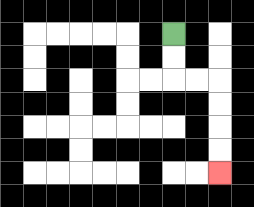{'start': '[7, 1]', 'end': '[9, 7]', 'path_directions': 'D,D,R,R,D,D,D,D', 'path_coordinates': '[[7, 1], [7, 2], [7, 3], [8, 3], [9, 3], [9, 4], [9, 5], [9, 6], [9, 7]]'}